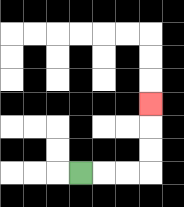{'start': '[3, 7]', 'end': '[6, 4]', 'path_directions': 'R,R,R,U,U,U', 'path_coordinates': '[[3, 7], [4, 7], [5, 7], [6, 7], [6, 6], [6, 5], [6, 4]]'}